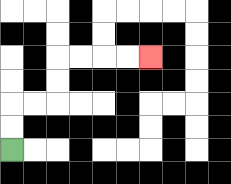{'start': '[0, 6]', 'end': '[6, 2]', 'path_directions': 'U,U,R,R,U,U,R,R,R,R', 'path_coordinates': '[[0, 6], [0, 5], [0, 4], [1, 4], [2, 4], [2, 3], [2, 2], [3, 2], [4, 2], [5, 2], [6, 2]]'}